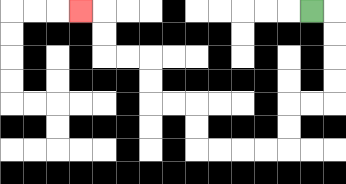{'start': '[13, 0]', 'end': '[3, 0]', 'path_directions': 'R,D,D,D,D,L,L,D,D,L,L,L,L,U,U,L,L,U,U,L,L,U,U,L', 'path_coordinates': '[[13, 0], [14, 0], [14, 1], [14, 2], [14, 3], [14, 4], [13, 4], [12, 4], [12, 5], [12, 6], [11, 6], [10, 6], [9, 6], [8, 6], [8, 5], [8, 4], [7, 4], [6, 4], [6, 3], [6, 2], [5, 2], [4, 2], [4, 1], [4, 0], [3, 0]]'}